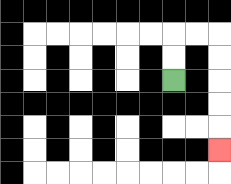{'start': '[7, 3]', 'end': '[9, 6]', 'path_directions': 'U,U,R,R,D,D,D,D,D', 'path_coordinates': '[[7, 3], [7, 2], [7, 1], [8, 1], [9, 1], [9, 2], [9, 3], [9, 4], [9, 5], [9, 6]]'}